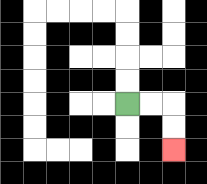{'start': '[5, 4]', 'end': '[7, 6]', 'path_directions': 'R,R,D,D', 'path_coordinates': '[[5, 4], [6, 4], [7, 4], [7, 5], [7, 6]]'}